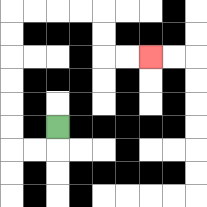{'start': '[2, 5]', 'end': '[6, 2]', 'path_directions': 'D,L,L,U,U,U,U,U,U,R,R,R,R,D,D,R,R', 'path_coordinates': '[[2, 5], [2, 6], [1, 6], [0, 6], [0, 5], [0, 4], [0, 3], [0, 2], [0, 1], [0, 0], [1, 0], [2, 0], [3, 0], [4, 0], [4, 1], [4, 2], [5, 2], [6, 2]]'}